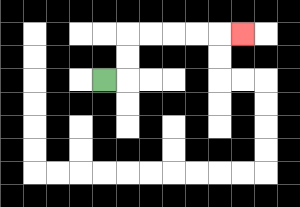{'start': '[4, 3]', 'end': '[10, 1]', 'path_directions': 'R,U,U,R,R,R,R,R', 'path_coordinates': '[[4, 3], [5, 3], [5, 2], [5, 1], [6, 1], [7, 1], [8, 1], [9, 1], [10, 1]]'}